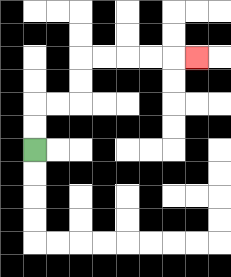{'start': '[1, 6]', 'end': '[8, 2]', 'path_directions': 'U,U,R,R,U,U,R,R,R,R,R', 'path_coordinates': '[[1, 6], [1, 5], [1, 4], [2, 4], [3, 4], [3, 3], [3, 2], [4, 2], [5, 2], [6, 2], [7, 2], [8, 2]]'}